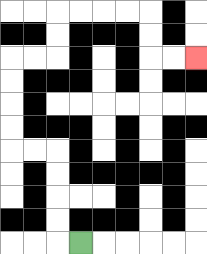{'start': '[3, 10]', 'end': '[8, 2]', 'path_directions': 'L,U,U,U,U,L,L,U,U,U,U,R,R,U,U,R,R,R,R,D,D,R,R', 'path_coordinates': '[[3, 10], [2, 10], [2, 9], [2, 8], [2, 7], [2, 6], [1, 6], [0, 6], [0, 5], [0, 4], [0, 3], [0, 2], [1, 2], [2, 2], [2, 1], [2, 0], [3, 0], [4, 0], [5, 0], [6, 0], [6, 1], [6, 2], [7, 2], [8, 2]]'}